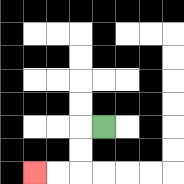{'start': '[4, 5]', 'end': '[1, 7]', 'path_directions': 'L,D,D,L,L', 'path_coordinates': '[[4, 5], [3, 5], [3, 6], [3, 7], [2, 7], [1, 7]]'}